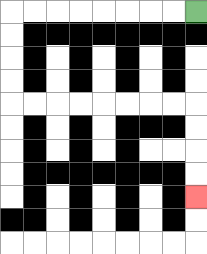{'start': '[8, 0]', 'end': '[8, 8]', 'path_directions': 'L,L,L,L,L,L,L,L,D,D,D,D,R,R,R,R,R,R,R,R,D,D,D,D', 'path_coordinates': '[[8, 0], [7, 0], [6, 0], [5, 0], [4, 0], [3, 0], [2, 0], [1, 0], [0, 0], [0, 1], [0, 2], [0, 3], [0, 4], [1, 4], [2, 4], [3, 4], [4, 4], [5, 4], [6, 4], [7, 4], [8, 4], [8, 5], [8, 6], [8, 7], [8, 8]]'}